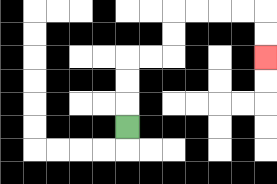{'start': '[5, 5]', 'end': '[11, 2]', 'path_directions': 'U,U,U,R,R,U,U,R,R,R,R,D,D', 'path_coordinates': '[[5, 5], [5, 4], [5, 3], [5, 2], [6, 2], [7, 2], [7, 1], [7, 0], [8, 0], [9, 0], [10, 0], [11, 0], [11, 1], [11, 2]]'}